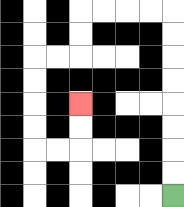{'start': '[7, 8]', 'end': '[3, 4]', 'path_directions': 'U,U,U,U,U,U,U,U,L,L,L,L,D,D,L,L,D,D,D,D,R,R,U,U', 'path_coordinates': '[[7, 8], [7, 7], [7, 6], [7, 5], [7, 4], [7, 3], [7, 2], [7, 1], [7, 0], [6, 0], [5, 0], [4, 0], [3, 0], [3, 1], [3, 2], [2, 2], [1, 2], [1, 3], [1, 4], [1, 5], [1, 6], [2, 6], [3, 6], [3, 5], [3, 4]]'}